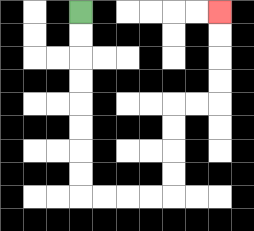{'start': '[3, 0]', 'end': '[9, 0]', 'path_directions': 'D,D,D,D,D,D,D,D,R,R,R,R,U,U,U,U,R,R,U,U,U,U', 'path_coordinates': '[[3, 0], [3, 1], [3, 2], [3, 3], [3, 4], [3, 5], [3, 6], [3, 7], [3, 8], [4, 8], [5, 8], [6, 8], [7, 8], [7, 7], [7, 6], [7, 5], [7, 4], [8, 4], [9, 4], [9, 3], [9, 2], [9, 1], [9, 0]]'}